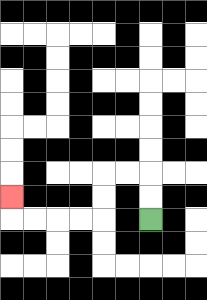{'start': '[6, 9]', 'end': '[0, 8]', 'path_directions': 'U,U,L,L,D,D,L,L,L,L,U', 'path_coordinates': '[[6, 9], [6, 8], [6, 7], [5, 7], [4, 7], [4, 8], [4, 9], [3, 9], [2, 9], [1, 9], [0, 9], [0, 8]]'}